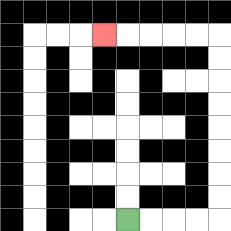{'start': '[5, 9]', 'end': '[4, 1]', 'path_directions': 'R,R,R,R,U,U,U,U,U,U,U,U,L,L,L,L,L', 'path_coordinates': '[[5, 9], [6, 9], [7, 9], [8, 9], [9, 9], [9, 8], [9, 7], [9, 6], [9, 5], [9, 4], [9, 3], [9, 2], [9, 1], [8, 1], [7, 1], [6, 1], [5, 1], [4, 1]]'}